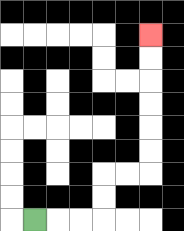{'start': '[1, 9]', 'end': '[6, 1]', 'path_directions': 'R,R,R,U,U,R,R,U,U,U,U,U,U', 'path_coordinates': '[[1, 9], [2, 9], [3, 9], [4, 9], [4, 8], [4, 7], [5, 7], [6, 7], [6, 6], [6, 5], [6, 4], [6, 3], [6, 2], [6, 1]]'}